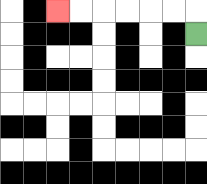{'start': '[8, 1]', 'end': '[2, 0]', 'path_directions': 'U,L,L,L,L,L,L', 'path_coordinates': '[[8, 1], [8, 0], [7, 0], [6, 0], [5, 0], [4, 0], [3, 0], [2, 0]]'}